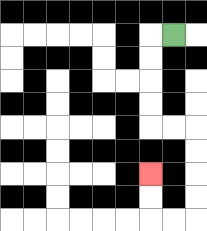{'start': '[7, 1]', 'end': '[6, 7]', 'path_directions': 'L,D,D,D,D,R,R,D,D,D,D,L,L,U,U', 'path_coordinates': '[[7, 1], [6, 1], [6, 2], [6, 3], [6, 4], [6, 5], [7, 5], [8, 5], [8, 6], [8, 7], [8, 8], [8, 9], [7, 9], [6, 9], [6, 8], [6, 7]]'}